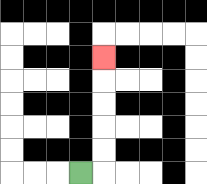{'start': '[3, 7]', 'end': '[4, 2]', 'path_directions': 'R,U,U,U,U,U', 'path_coordinates': '[[3, 7], [4, 7], [4, 6], [4, 5], [4, 4], [4, 3], [4, 2]]'}